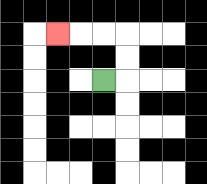{'start': '[4, 3]', 'end': '[2, 1]', 'path_directions': 'R,U,U,L,L,L', 'path_coordinates': '[[4, 3], [5, 3], [5, 2], [5, 1], [4, 1], [3, 1], [2, 1]]'}